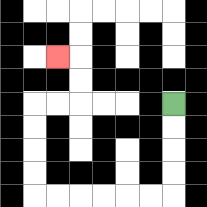{'start': '[7, 4]', 'end': '[2, 2]', 'path_directions': 'D,D,D,D,L,L,L,L,L,L,U,U,U,U,R,R,U,U,L', 'path_coordinates': '[[7, 4], [7, 5], [7, 6], [7, 7], [7, 8], [6, 8], [5, 8], [4, 8], [3, 8], [2, 8], [1, 8], [1, 7], [1, 6], [1, 5], [1, 4], [2, 4], [3, 4], [3, 3], [3, 2], [2, 2]]'}